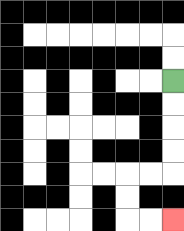{'start': '[7, 3]', 'end': '[7, 9]', 'path_directions': 'D,D,D,D,L,L,D,D,R,R', 'path_coordinates': '[[7, 3], [7, 4], [7, 5], [7, 6], [7, 7], [6, 7], [5, 7], [5, 8], [5, 9], [6, 9], [7, 9]]'}